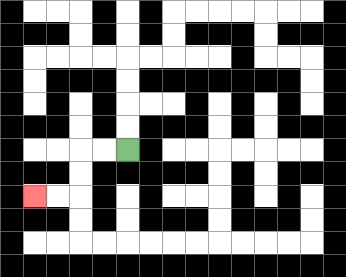{'start': '[5, 6]', 'end': '[1, 8]', 'path_directions': 'L,L,D,D,L,L', 'path_coordinates': '[[5, 6], [4, 6], [3, 6], [3, 7], [3, 8], [2, 8], [1, 8]]'}